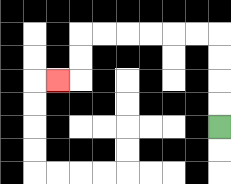{'start': '[9, 5]', 'end': '[2, 3]', 'path_directions': 'U,U,U,U,L,L,L,L,L,L,D,D,L', 'path_coordinates': '[[9, 5], [9, 4], [9, 3], [9, 2], [9, 1], [8, 1], [7, 1], [6, 1], [5, 1], [4, 1], [3, 1], [3, 2], [3, 3], [2, 3]]'}